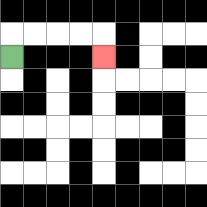{'start': '[0, 2]', 'end': '[4, 2]', 'path_directions': 'U,R,R,R,R,D', 'path_coordinates': '[[0, 2], [0, 1], [1, 1], [2, 1], [3, 1], [4, 1], [4, 2]]'}